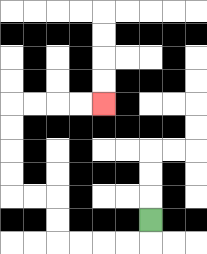{'start': '[6, 9]', 'end': '[4, 4]', 'path_directions': 'D,L,L,L,L,U,U,L,L,U,U,U,U,R,R,R,R', 'path_coordinates': '[[6, 9], [6, 10], [5, 10], [4, 10], [3, 10], [2, 10], [2, 9], [2, 8], [1, 8], [0, 8], [0, 7], [0, 6], [0, 5], [0, 4], [1, 4], [2, 4], [3, 4], [4, 4]]'}